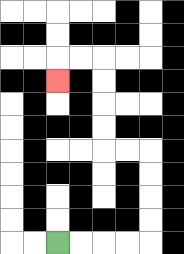{'start': '[2, 10]', 'end': '[2, 3]', 'path_directions': 'R,R,R,R,U,U,U,U,L,L,U,U,U,U,L,L,D', 'path_coordinates': '[[2, 10], [3, 10], [4, 10], [5, 10], [6, 10], [6, 9], [6, 8], [6, 7], [6, 6], [5, 6], [4, 6], [4, 5], [4, 4], [4, 3], [4, 2], [3, 2], [2, 2], [2, 3]]'}